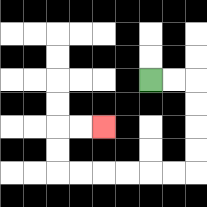{'start': '[6, 3]', 'end': '[4, 5]', 'path_directions': 'R,R,D,D,D,D,L,L,L,L,L,L,U,U,R,R', 'path_coordinates': '[[6, 3], [7, 3], [8, 3], [8, 4], [8, 5], [8, 6], [8, 7], [7, 7], [6, 7], [5, 7], [4, 7], [3, 7], [2, 7], [2, 6], [2, 5], [3, 5], [4, 5]]'}